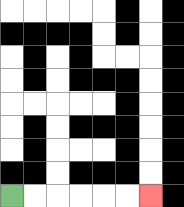{'start': '[0, 8]', 'end': '[6, 8]', 'path_directions': 'R,R,R,R,R,R', 'path_coordinates': '[[0, 8], [1, 8], [2, 8], [3, 8], [4, 8], [5, 8], [6, 8]]'}